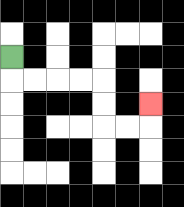{'start': '[0, 2]', 'end': '[6, 4]', 'path_directions': 'D,R,R,R,R,D,D,R,R,U', 'path_coordinates': '[[0, 2], [0, 3], [1, 3], [2, 3], [3, 3], [4, 3], [4, 4], [4, 5], [5, 5], [6, 5], [6, 4]]'}